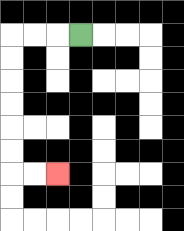{'start': '[3, 1]', 'end': '[2, 7]', 'path_directions': 'L,L,L,D,D,D,D,D,D,R,R', 'path_coordinates': '[[3, 1], [2, 1], [1, 1], [0, 1], [0, 2], [0, 3], [0, 4], [0, 5], [0, 6], [0, 7], [1, 7], [2, 7]]'}